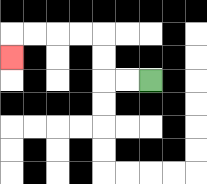{'start': '[6, 3]', 'end': '[0, 2]', 'path_directions': 'L,L,U,U,L,L,L,L,D', 'path_coordinates': '[[6, 3], [5, 3], [4, 3], [4, 2], [4, 1], [3, 1], [2, 1], [1, 1], [0, 1], [0, 2]]'}